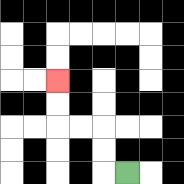{'start': '[5, 7]', 'end': '[2, 3]', 'path_directions': 'L,U,U,L,L,U,U', 'path_coordinates': '[[5, 7], [4, 7], [4, 6], [4, 5], [3, 5], [2, 5], [2, 4], [2, 3]]'}